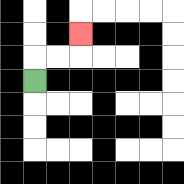{'start': '[1, 3]', 'end': '[3, 1]', 'path_directions': 'U,R,R,U', 'path_coordinates': '[[1, 3], [1, 2], [2, 2], [3, 2], [3, 1]]'}